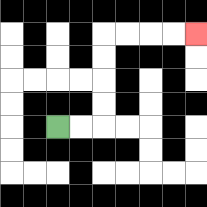{'start': '[2, 5]', 'end': '[8, 1]', 'path_directions': 'R,R,U,U,U,U,R,R,R,R', 'path_coordinates': '[[2, 5], [3, 5], [4, 5], [4, 4], [4, 3], [4, 2], [4, 1], [5, 1], [6, 1], [7, 1], [8, 1]]'}